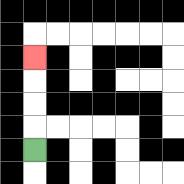{'start': '[1, 6]', 'end': '[1, 2]', 'path_directions': 'U,U,U,U', 'path_coordinates': '[[1, 6], [1, 5], [1, 4], [1, 3], [1, 2]]'}